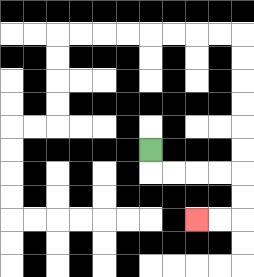{'start': '[6, 6]', 'end': '[8, 9]', 'path_directions': 'D,R,R,R,R,D,D,L,L', 'path_coordinates': '[[6, 6], [6, 7], [7, 7], [8, 7], [9, 7], [10, 7], [10, 8], [10, 9], [9, 9], [8, 9]]'}